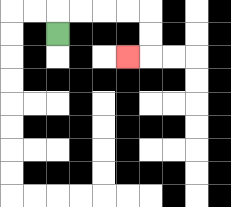{'start': '[2, 1]', 'end': '[5, 2]', 'path_directions': 'U,R,R,R,R,D,D,L', 'path_coordinates': '[[2, 1], [2, 0], [3, 0], [4, 0], [5, 0], [6, 0], [6, 1], [6, 2], [5, 2]]'}